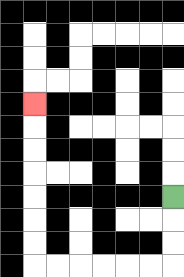{'start': '[7, 8]', 'end': '[1, 4]', 'path_directions': 'D,D,D,L,L,L,L,L,L,U,U,U,U,U,U,U', 'path_coordinates': '[[7, 8], [7, 9], [7, 10], [7, 11], [6, 11], [5, 11], [4, 11], [3, 11], [2, 11], [1, 11], [1, 10], [1, 9], [1, 8], [1, 7], [1, 6], [1, 5], [1, 4]]'}